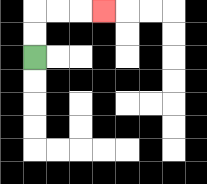{'start': '[1, 2]', 'end': '[4, 0]', 'path_directions': 'U,U,R,R,R', 'path_coordinates': '[[1, 2], [1, 1], [1, 0], [2, 0], [3, 0], [4, 0]]'}